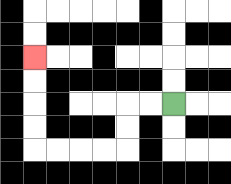{'start': '[7, 4]', 'end': '[1, 2]', 'path_directions': 'L,L,D,D,L,L,L,L,U,U,U,U', 'path_coordinates': '[[7, 4], [6, 4], [5, 4], [5, 5], [5, 6], [4, 6], [3, 6], [2, 6], [1, 6], [1, 5], [1, 4], [1, 3], [1, 2]]'}